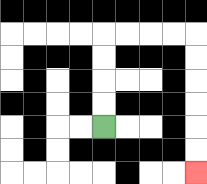{'start': '[4, 5]', 'end': '[8, 7]', 'path_directions': 'U,U,U,U,R,R,R,R,D,D,D,D,D,D', 'path_coordinates': '[[4, 5], [4, 4], [4, 3], [4, 2], [4, 1], [5, 1], [6, 1], [7, 1], [8, 1], [8, 2], [8, 3], [8, 4], [8, 5], [8, 6], [8, 7]]'}